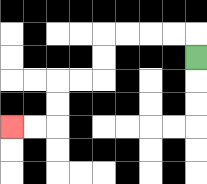{'start': '[8, 2]', 'end': '[0, 5]', 'path_directions': 'U,L,L,L,L,D,D,L,L,D,D,L,L', 'path_coordinates': '[[8, 2], [8, 1], [7, 1], [6, 1], [5, 1], [4, 1], [4, 2], [4, 3], [3, 3], [2, 3], [2, 4], [2, 5], [1, 5], [0, 5]]'}